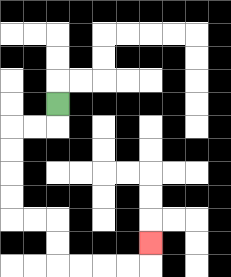{'start': '[2, 4]', 'end': '[6, 10]', 'path_directions': 'D,L,L,D,D,D,D,R,R,D,D,R,R,R,R,U', 'path_coordinates': '[[2, 4], [2, 5], [1, 5], [0, 5], [0, 6], [0, 7], [0, 8], [0, 9], [1, 9], [2, 9], [2, 10], [2, 11], [3, 11], [4, 11], [5, 11], [6, 11], [6, 10]]'}